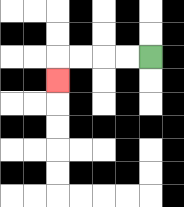{'start': '[6, 2]', 'end': '[2, 3]', 'path_directions': 'L,L,L,L,D', 'path_coordinates': '[[6, 2], [5, 2], [4, 2], [3, 2], [2, 2], [2, 3]]'}